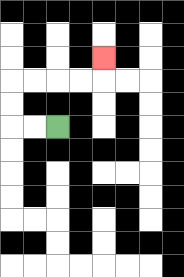{'start': '[2, 5]', 'end': '[4, 2]', 'path_directions': 'L,L,U,U,R,R,R,R,U', 'path_coordinates': '[[2, 5], [1, 5], [0, 5], [0, 4], [0, 3], [1, 3], [2, 3], [3, 3], [4, 3], [4, 2]]'}